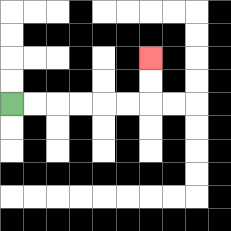{'start': '[0, 4]', 'end': '[6, 2]', 'path_directions': 'R,R,R,R,R,R,U,U', 'path_coordinates': '[[0, 4], [1, 4], [2, 4], [3, 4], [4, 4], [5, 4], [6, 4], [6, 3], [6, 2]]'}